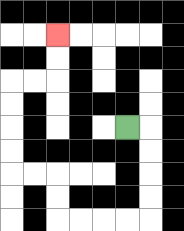{'start': '[5, 5]', 'end': '[2, 1]', 'path_directions': 'R,D,D,D,D,L,L,L,L,U,U,L,L,U,U,U,U,R,R,U,U', 'path_coordinates': '[[5, 5], [6, 5], [6, 6], [6, 7], [6, 8], [6, 9], [5, 9], [4, 9], [3, 9], [2, 9], [2, 8], [2, 7], [1, 7], [0, 7], [0, 6], [0, 5], [0, 4], [0, 3], [1, 3], [2, 3], [2, 2], [2, 1]]'}